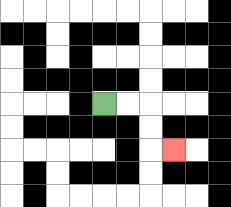{'start': '[4, 4]', 'end': '[7, 6]', 'path_directions': 'R,R,D,D,R', 'path_coordinates': '[[4, 4], [5, 4], [6, 4], [6, 5], [6, 6], [7, 6]]'}